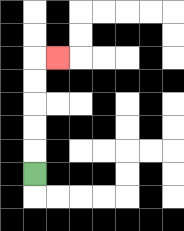{'start': '[1, 7]', 'end': '[2, 2]', 'path_directions': 'U,U,U,U,U,R', 'path_coordinates': '[[1, 7], [1, 6], [1, 5], [1, 4], [1, 3], [1, 2], [2, 2]]'}